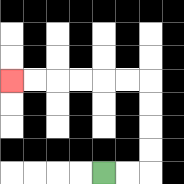{'start': '[4, 7]', 'end': '[0, 3]', 'path_directions': 'R,R,U,U,U,U,L,L,L,L,L,L', 'path_coordinates': '[[4, 7], [5, 7], [6, 7], [6, 6], [6, 5], [6, 4], [6, 3], [5, 3], [4, 3], [3, 3], [2, 3], [1, 3], [0, 3]]'}